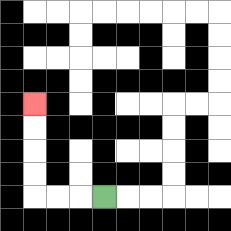{'start': '[4, 8]', 'end': '[1, 4]', 'path_directions': 'L,L,L,U,U,U,U', 'path_coordinates': '[[4, 8], [3, 8], [2, 8], [1, 8], [1, 7], [1, 6], [1, 5], [1, 4]]'}